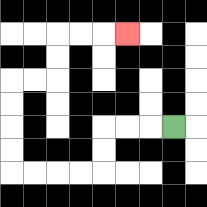{'start': '[7, 5]', 'end': '[5, 1]', 'path_directions': 'L,L,L,D,D,L,L,L,L,U,U,U,U,R,R,U,U,R,R,R', 'path_coordinates': '[[7, 5], [6, 5], [5, 5], [4, 5], [4, 6], [4, 7], [3, 7], [2, 7], [1, 7], [0, 7], [0, 6], [0, 5], [0, 4], [0, 3], [1, 3], [2, 3], [2, 2], [2, 1], [3, 1], [4, 1], [5, 1]]'}